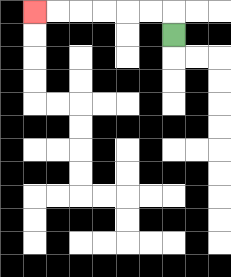{'start': '[7, 1]', 'end': '[1, 0]', 'path_directions': 'U,L,L,L,L,L,L', 'path_coordinates': '[[7, 1], [7, 0], [6, 0], [5, 0], [4, 0], [3, 0], [2, 0], [1, 0]]'}